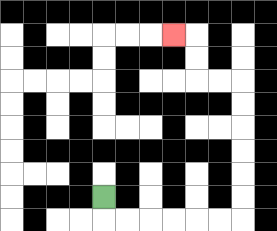{'start': '[4, 8]', 'end': '[7, 1]', 'path_directions': 'D,R,R,R,R,R,R,U,U,U,U,U,U,L,L,U,U,L', 'path_coordinates': '[[4, 8], [4, 9], [5, 9], [6, 9], [7, 9], [8, 9], [9, 9], [10, 9], [10, 8], [10, 7], [10, 6], [10, 5], [10, 4], [10, 3], [9, 3], [8, 3], [8, 2], [8, 1], [7, 1]]'}